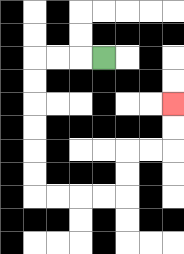{'start': '[4, 2]', 'end': '[7, 4]', 'path_directions': 'L,L,L,D,D,D,D,D,D,R,R,R,R,U,U,R,R,U,U', 'path_coordinates': '[[4, 2], [3, 2], [2, 2], [1, 2], [1, 3], [1, 4], [1, 5], [1, 6], [1, 7], [1, 8], [2, 8], [3, 8], [4, 8], [5, 8], [5, 7], [5, 6], [6, 6], [7, 6], [7, 5], [7, 4]]'}